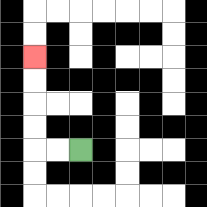{'start': '[3, 6]', 'end': '[1, 2]', 'path_directions': 'L,L,U,U,U,U', 'path_coordinates': '[[3, 6], [2, 6], [1, 6], [1, 5], [1, 4], [1, 3], [1, 2]]'}